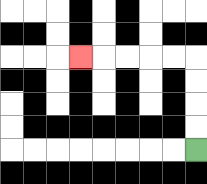{'start': '[8, 6]', 'end': '[3, 2]', 'path_directions': 'U,U,U,U,L,L,L,L,L', 'path_coordinates': '[[8, 6], [8, 5], [8, 4], [8, 3], [8, 2], [7, 2], [6, 2], [5, 2], [4, 2], [3, 2]]'}